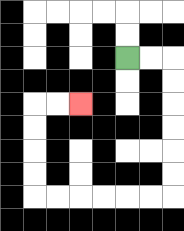{'start': '[5, 2]', 'end': '[3, 4]', 'path_directions': 'R,R,D,D,D,D,D,D,L,L,L,L,L,L,U,U,U,U,R,R', 'path_coordinates': '[[5, 2], [6, 2], [7, 2], [7, 3], [7, 4], [7, 5], [7, 6], [7, 7], [7, 8], [6, 8], [5, 8], [4, 8], [3, 8], [2, 8], [1, 8], [1, 7], [1, 6], [1, 5], [1, 4], [2, 4], [3, 4]]'}